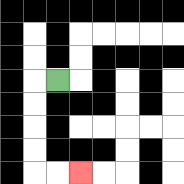{'start': '[2, 3]', 'end': '[3, 7]', 'path_directions': 'L,D,D,D,D,R,R', 'path_coordinates': '[[2, 3], [1, 3], [1, 4], [1, 5], [1, 6], [1, 7], [2, 7], [3, 7]]'}